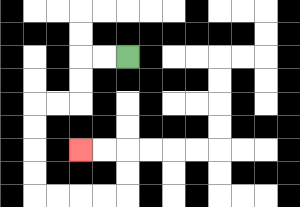{'start': '[5, 2]', 'end': '[3, 6]', 'path_directions': 'L,L,D,D,L,L,D,D,D,D,R,R,R,R,U,U,L,L', 'path_coordinates': '[[5, 2], [4, 2], [3, 2], [3, 3], [3, 4], [2, 4], [1, 4], [1, 5], [1, 6], [1, 7], [1, 8], [2, 8], [3, 8], [4, 8], [5, 8], [5, 7], [5, 6], [4, 6], [3, 6]]'}